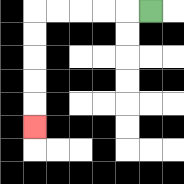{'start': '[6, 0]', 'end': '[1, 5]', 'path_directions': 'L,L,L,L,L,D,D,D,D,D', 'path_coordinates': '[[6, 0], [5, 0], [4, 0], [3, 0], [2, 0], [1, 0], [1, 1], [1, 2], [1, 3], [1, 4], [1, 5]]'}